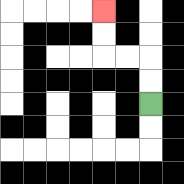{'start': '[6, 4]', 'end': '[4, 0]', 'path_directions': 'U,U,L,L,U,U', 'path_coordinates': '[[6, 4], [6, 3], [6, 2], [5, 2], [4, 2], [4, 1], [4, 0]]'}